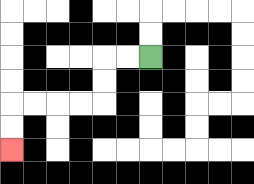{'start': '[6, 2]', 'end': '[0, 6]', 'path_directions': 'L,L,D,D,L,L,L,L,D,D', 'path_coordinates': '[[6, 2], [5, 2], [4, 2], [4, 3], [4, 4], [3, 4], [2, 4], [1, 4], [0, 4], [0, 5], [0, 6]]'}